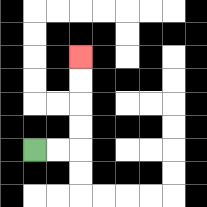{'start': '[1, 6]', 'end': '[3, 2]', 'path_directions': 'R,R,U,U,U,U', 'path_coordinates': '[[1, 6], [2, 6], [3, 6], [3, 5], [3, 4], [3, 3], [3, 2]]'}